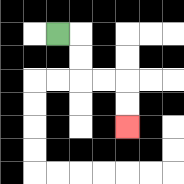{'start': '[2, 1]', 'end': '[5, 5]', 'path_directions': 'R,D,D,R,R,D,D', 'path_coordinates': '[[2, 1], [3, 1], [3, 2], [3, 3], [4, 3], [5, 3], [5, 4], [5, 5]]'}